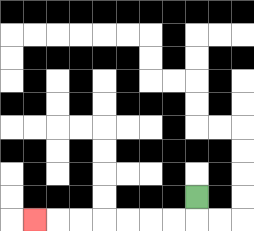{'start': '[8, 8]', 'end': '[1, 9]', 'path_directions': 'D,L,L,L,L,L,L,L', 'path_coordinates': '[[8, 8], [8, 9], [7, 9], [6, 9], [5, 9], [4, 9], [3, 9], [2, 9], [1, 9]]'}